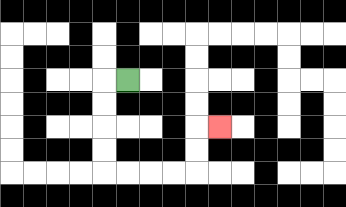{'start': '[5, 3]', 'end': '[9, 5]', 'path_directions': 'L,D,D,D,D,R,R,R,R,U,U,R', 'path_coordinates': '[[5, 3], [4, 3], [4, 4], [4, 5], [4, 6], [4, 7], [5, 7], [6, 7], [7, 7], [8, 7], [8, 6], [8, 5], [9, 5]]'}